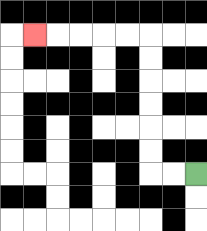{'start': '[8, 7]', 'end': '[1, 1]', 'path_directions': 'L,L,U,U,U,U,U,U,L,L,L,L,L', 'path_coordinates': '[[8, 7], [7, 7], [6, 7], [6, 6], [6, 5], [6, 4], [6, 3], [6, 2], [6, 1], [5, 1], [4, 1], [3, 1], [2, 1], [1, 1]]'}